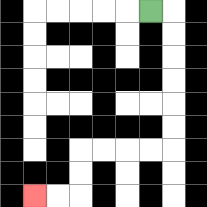{'start': '[6, 0]', 'end': '[1, 8]', 'path_directions': 'R,D,D,D,D,D,D,L,L,L,L,D,D,L,L', 'path_coordinates': '[[6, 0], [7, 0], [7, 1], [7, 2], [7, 3], [7, 4], [7, 5], [7, 6], [6, 6], [5, 6], [4, 6], [3, 6], [3, 7], [3, 8], [2, 8], [1, 8]]'}